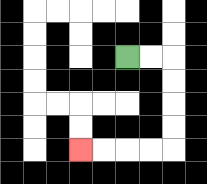{'start': '[5, 2]', 'end': '[3, 6]', 'path_directions': 'R,R,D,D,D,D,L,L,L,L', 'path_coordinates': '[[5, 2], [6, 2], [7, 2], [7, 3], [7, 4], [7, 5], [7, 6], [6, 6], [5, 6], [4, 6], [3, 6]]'}